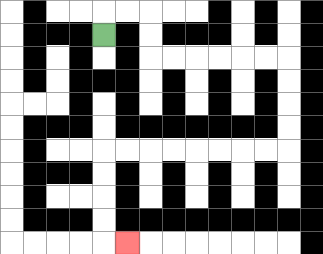{'start': '[4, 1]', 'end': '[5, 10]', 'path_directions': 'U,R,R,D,D,R,R,R,R,R,R,D,D,D,D,L,L,L,L,L,L,L,L,D,D,D,D,R', 'path_coordinates': '[[4, 1], [4, 0], [5, 0], [6, 0], [6, 1], [6, 2], [7, 2], [8, 2], [9, 2], [10, 2], [11, 2], [12, 2], [12, 3], [12, 4], [12, 5], [12, 6], [11, 6], [10, 6], [9, 6], [8, 6], [7, 6], [6, 6], [5, 6], [4, 6], [4, 7], [4, 8], [4, 9], [4, 10], [5, 10]]'}